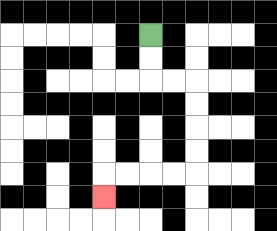{'start': '[6, 1]', 'end': '[4, 8]', 'path_directions': 'D,D,R,R,D,D,D,D,L,L,L,L,D', 'path_coordinates': '[[6, 1], [6, 2], [6, 3], [7, 3], [8, 3], [8, 4], [8, 5], [8, 6], [8, 7], [7, 7], [6, 7], [5, 7], [4, 7], [4, 8]]'}